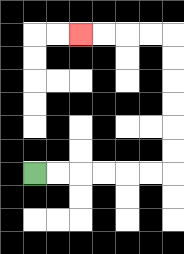{'start': '[1, 7]', 'end': '[3, 1]', 'path_directions': 'R,R,R,R,R,R,U,U,U,U,U,U,L,L,L,L', 'path_coordinates': '[[1, 7], [2, 7], [3, 7], [4, 7], [5, 7], [6, 7], [7, 7], [7, 6], [7, 5], [7, 4], [7, 3], [7, 2], [7, 1], [6, 1], [5, 1], [4, 1], [3, 1]]'}